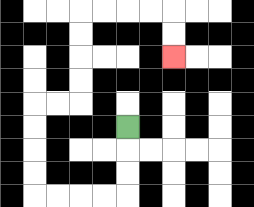{'start': '[5, 5]', 'end': '[7, 2]', 'path_directions': 'D,D,D,L,L,L,L,U,U,U,U,R,R,U,U,U,U,R,R,R,R,D,D', 'path_coordinates': '[[5, 5], [5, 6], [5, 7], [5, 8], [4, 8], [3, 8], [2, 8], [1, 8], [1, 7], [1, 6], [1, 5], [1, 4], [2, 4], [3, 4], [3, 3], [3, 2], [3, 1], [3, 0], [4, 0], [5, 0], [6, 0], [7, 0], [7, 1], [7, 2]]'}